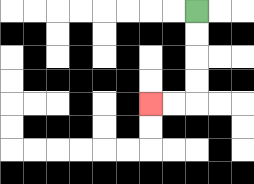{'start': '[8, 0]', 'end': '[6, 4]', 'path_directions': 'D,D,D,D,L,L', 'path_coordinates': '[[8, 0], [8, 1], [8, 2], [8, 3], [8, 4], [7, 4], [6, 4]]'}